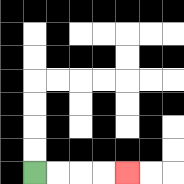{'start': '[1, 7]', 'end': '[5, 7]', 'path_directions': 'R,R,R,R', 'path_coordinates': '[[1, 7], [2, 7], [3, 7], [4, 7], [5, 7]]'}